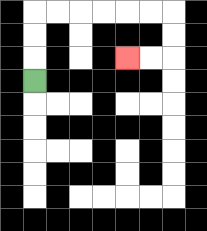{'start': '[1, 3]', 'end': '[5, 2]', 'path_directions': 'U,U,U,R,R,R,R,R,R,D,D,L,L', 'path_coordinates': '[[1, 3], [1, 2], [1, 1], [1, 0], [2, 0], [3, 0], [4, 0], [5, 0], [6, 0], [7, 0], [7, 1], [7, 2], [6, 2], [5, 2]]'}